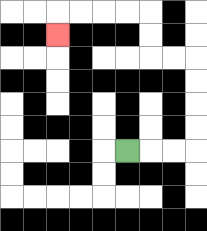{'start': '[5, 6]', 'end': '[2, 1]', 'path_directions': 'R,R,R,U,U,U,U,L,L,U,U,L,L,L,L,D', 'path_coordinates': '[[5, 6], [6, 6], [7, 6], [8, 6], [8, 5], [8, 4], [8, 3], [8, 2], [7, 2], [6, 2], [6, 1], [6, 0], [5, 0], [4, 0], [3, 0], [2, 0], [2, 1]]'}